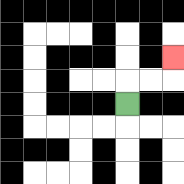{'start': '[5, 4]', 'end': '[7, 2]', 'path_directions': 'U,R,R,U', 'path_coordinates': '[[5, 4], [5, 3], [6, 3], [7, 3], [7, 2]]'}